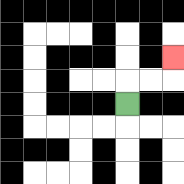{'start': '[5, 4]', 'end': '[7, 2]', 'path_directions': 'U,R,R,U', 'path_coordinates': '[[5, 4], [5, 3], [6, 3], [7, 3], [7, 2]]'}